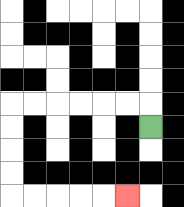{'start': '[6, 5]', 'end': '[5, 8]', 'path_directions': 'U,L,L,L,L,L,L,D,D,D,D,R,R,R,R,R', 'path_coordinates': '[[6, 5], [6, 4], [5, 4], [4, 4], [3, 4], [2, 4], [1, 4], [0, 4], [0, 5], [0, 6], [0, 7], [0, 8], [1, 8], [2, 8], [3, 8], [4, 8], [5, 8]]'}